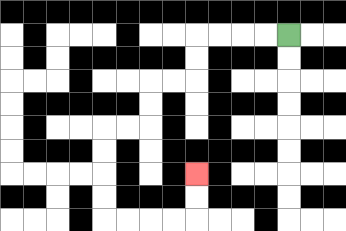{'start': '[12, 1]', 'end': '[8, 7]', 'path_directions': 'L,L,L,L,D,D,L,L,D,D,L,L,D,D,D,D,R,R,R,R,U,U', 'path_coordinates': '[[12, 1], [11, 1], [10, 1], [9, 1], [8, 1], [8, 2], [8, 3], [7, 3], [6, 3], [6, 4], [6, 5], [5, 5], [4, 5], [4, 6], [4, 7], [4, 8], [4, 9], [5, 9], [6, 9], [7, 9], [8, 9], [8, 8], [8, 7]]'}